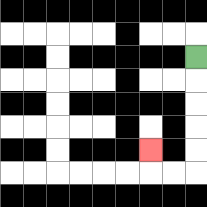{'start': '[8, 2]', 'end': '[6, 6]', 'path_directions': 'D,D,D,D,D,L,L,U', 'path_coordinates': '[[8, 2], [8, 3], [8, 4], [8, 5], [8, 6], [8, 7], [7, 7], [6, 7], [6, 6]]'}